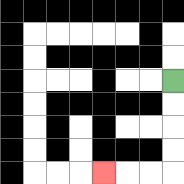{'start': '[7, 3]', 'end': '[4, 7]', 'path_directions': 'D,D,D,D,L,L,L', 'path_coordinates': '[[7, 3], [7, 4], [7, 5], [7, 6], [7, 7], [6, 7], [5, 7], [4, 7]]'}